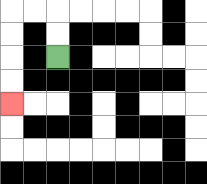{'start': '[2, 2]', 'end': '[0, 4]', 'path_directions': 'U,U,L,L,D,D,D,D', 'path_coordinates': '[[2, 2], [2, 1], [2, 0], [1, 0], [0, 0], [0, 1], [0, 2], [0, 3], [0, 4]]'}